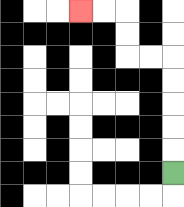{'start': '[7, 7]', 'end': '[3, 0]', 'path_directions': 'U,U,U,U,U,L,L,U,U,L,L', 'path_coordinates': '[[7, 7], [7, 6], [7, 5], [7, 4], [7, 3], [7, 2], [6, 2], [5, 2], [5, 1], [5, 0], [4, 0], [3, 0]]'}